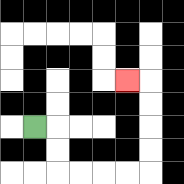{'start': '[1, 5]', 'end': '[5, 3]', 'path_directions': 'R,D,D,R,R,R,R,U,U,U,U,L', 'path_coordinates': '[[1, 5], [2, 5], [2, 6], [2, 7], [3, 7], [4, 7], [5, 7], [6, 7], [6, 6], [6, 5], [6, 4], [6, 3], [5, 3]]'}